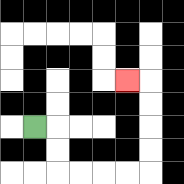{'start': '[1, 5]', 'end': '[5, 3]', 'path_directions': 'R,D,D,R,R,R,R,U,U,U,U,L', 'path_coordinates': '[[1, 5], [2, 5], [2, 6], [2, 7], [3, 7], [4, 7], [5, 7], [6, 7], [6, 6], [6, 5], [6, 4], [6, 3], [5, 3]]'}